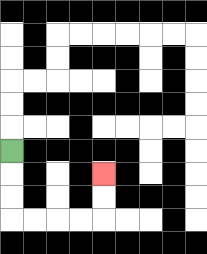{'start': '[0, 6]', 'end': '[4, 7]', 'path_directions': 'D,D,D,R,R,R,R,U,U', 'path_coordinates': '[[0, 6], [0, 7], [0, 8], [0, 9], [1, 9], [2, 9], [3, 9], [4, 9], [4, 8], [4, 7]]'}